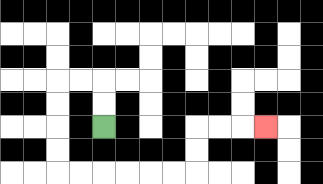{'start': '[4, 5]', 'end': '[11, 5]', 'path_directions': 'U,U,L,L,D,D,D,D,R,R,R,R,R,R,U,U,R,R,R', 'path_coordinates': '[[4, 5], [4, 4], [4, 3], [3, 3], [2, 3], [2, 4], [2, 5], [2, 6], [2, 7], [3, 7], [4, 7], [5, 7], [6, 7], [7, 7], [8, 7], [8, 6], [8, 5], [9, 5], [10, 5], [11, 5]]'}